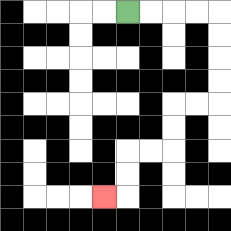{'start': '[5, 0]', 'end': '[4, 8]', 'path_directions': 'R,R,R,R,D,D,D,D,L,L,D,D,L,L,D,D,L', 'path_coordinates': '[[5, 0], [6, 0], [7, 0], [8, 0], [9, 0], [9, 1], [9, 2], [9, 3], [9, 4], [8, 4], [7, 4], [7, 5], [7, 6], [6, 6], [5, 6], [5, 7], [5, 8], [4, 8]]'}